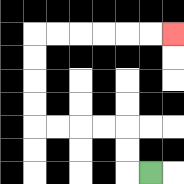{'start': '[6, 7]', 'end': '[7, 1]', 'path_directions': 'L,U,U,L,L,L,L,U,U,U,U,R,R,R,R,R,R', 'path_coordinates': '[[6, 7], [5, 7], [5, 6], [5, 5], [4, 5], [3, 5], [2, 5], [1, 5], [1, 4], [1, 3], [1, 2], [1, 1], [2, 1], [3, 1], [4, 1], [5, 1], [6, 1], [7, 1]]'}